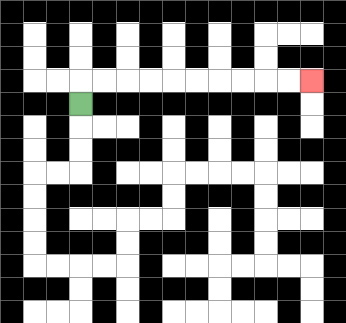{'start': '[3, 4]', 'end': '[13, 3]', 'path_directions': 'U,R,R,R,R,R,R,R,R,R,R', 'path_coordinates': '[[3, 4], [3, 3], [4, 3], [5, 3], [6, 3], [7, 3], [8, 3], [9, 3], [10, 3], [11, 3], [12, 3], [13, 3]]'}